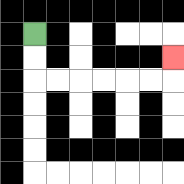{'start': '[1, 1]', 'end': '[7, 2]', 'path_directions': 'D,D,R,R,R,R,R,R,U', 'path_coordinates': '[[1, 1], [1, 2], [1, 3], [2, 3], [3, 3], [4, 3], [5, 3], [6, 3], [7, 3], [7, 2]]'}